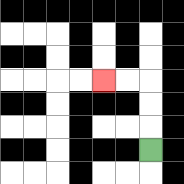{'start': '[6, 6]', 'end': '[4, 3]', 'path_directions': 'U,U,U,L,L', 'path_coordinates': '[[6, 6], [6, 5], [6, 4], [6, 3], [5, 3], [4, 3]]'}